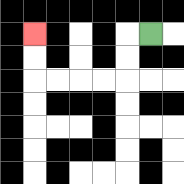{'start': '[6, 1]', 'end': '[1, 1]', 'path_directions': 'L,D,D,L,L,L,L,U,U', 'path_coordinates': '[[6, 1], [5, 1], [5, 2], [5, 3], [4, 3], [3, 3], [2, 3], [1, 3], [1, 2], [1, 1]]'}